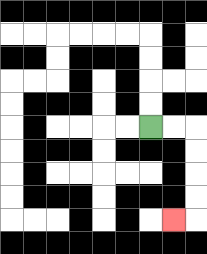{'start': '[6, 5]', 'end': '[7, 9]', 'path_directions': 'R,R,D,D,D,D,L', 'path_coordinates': '[[6, 5], [7, 5], [8, 5], [8, 6], [8, 7], [8, 8], [8, 9], [7, 9]]'}